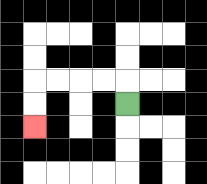{'start': '[5, 4]', 'end': '[1, 5]', 'path_directions': 'U,L,L,L,L,D,D', 'path_coordinates': '[[5, 4], [5, 3], [4, 3], [3, 3], [2, 3], [1, 3], [1, 4], [1, 5]]'}